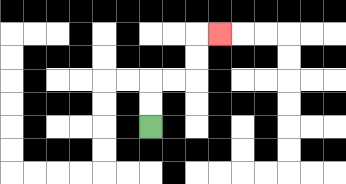{'start': '[6, 5]', 'end': '[9, 1]', 'path_directions': 'U,U,R,R,U,U,R', 'path_coordinates': '[[6, 5], [6, 4], [6, 3], [7, 3], [8, 3], [8, 2], [8, 1], [9, 1]]'}